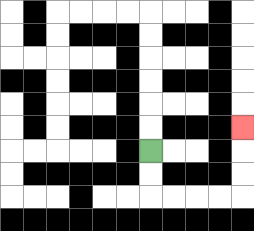{'start': '[6, 6]', 'end': '[10, 5]', 'path_directions': 'D,D,R,R,R,R,U,U,U', 'path_coordinates': '[[6, 6], [6, 7], [6, 8], [7, 8], [8, 8], [9, 8], [10, 8], [10, 7], [10, 6], [10, 5]]'}